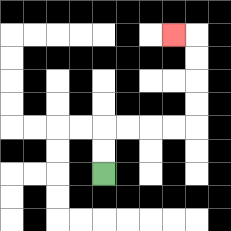{'start': '[4, 7]', 'end': '[7, 1]', 'path_directions': 'U,U,R,R,R,R,U,U,U,U,L', 'path_coordinates': '[[4, 7], [4, 6], [4, 5], [5, 5], [6, 5], [7, 5], [8, 5], [8, 4], [8, 3], [8, 2], [8, 1], [7, 1]]'}